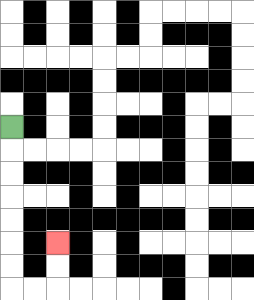{'start': '[0, 5]', 'end': '[2, 10]', 'path_directions': 'D,D,D,D,D,D,D,R,R,U,U', 'path_coordinates': '[[0, 5], [0, 6], [0, 7], [0, 8], [0, 9], [0, 10], [0, 11], [0, 12], [1, 12], [2, 12], [2, 11], [2, 10]]'}